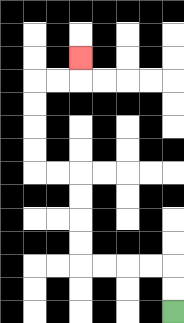{'start': '[7, 13]', 'end': '[3, 2]', 'path_directions': 'U,U,L,L,L,L,U,U,U,U,L,L,U,U,U,U,R,R,U', 'path_coordinates': '[[7, 13], [7, 12], [7, 11], [6, 11], [5, 11], [4, 11], [3, 11], [3, 10], [3, 9], [3, 8], [3, 7], [2, 7], [1, 7], [1, 6], [1, 5], [1, 4], [1, 3], [2, 3], [3, 3], [3, 2]]'}